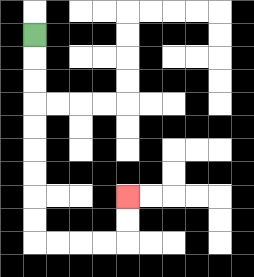{'start': '[1, 1]', 'end': '[5, 8]', 'path_directions': 'D,D,D,D,D,D,D,D,D,R,R,R,R,U,U', 'path_coordinates': '[[1, 1], [1, 2], [1, 3], [1, 4], [1, 5], [1, 6], [1, 7], [1, 8], [1, 9], [1, 10], [2, 10], [3, 10], [4, 10], [5, 10], [5, 9], [5, 8]]'}